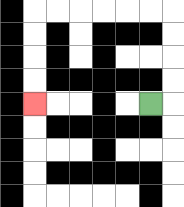{'start': '[6, 4]', 'end': '[1, 4]', 'path_directions': 'R,U,U,U,U,L,L,L,L,L,L,D,D,D,D', 'path_coordinates': '[[6, 4], [7, 4], [7, 3], [7, 2], [7, 1], [7, 0], [6, 0], [5, 0], [4, 0], [3, 0], [2, 0], [1, 0], [1, 1], [1, 2], [1, 3], [1, 4]]'}